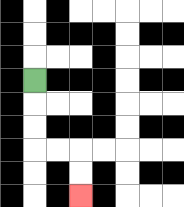{'start': '[1, 3]', 'end': '[3, 8]', 'path_directions': 'D,D,D,R,R,D,D', 'path_coordinates': '[[1, 3], [1, 4], [1, 5], [1, 6], [2, 6], [3, 6], [3, 7], [3, 8]]'}